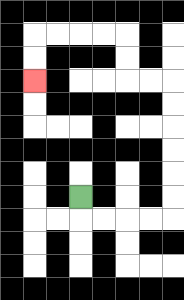{'start': '[3, 8]', 'end': '[1, 3]', 'path_directions': 'D,R,R,R,R,U,U,U,U,U,U,L,L,U,U,L,L,L,L,D,D', 'path_coordinates': '[[3, 8], [3, 9], [4, 9], [5, 9], [6, 9], [7, 9], [7, 8], [7, 7], [7, 6], [7, 5], [7, 4], [7, 3], [6, 3], [5, 3], [5, 2], [5, 1], [4, 1], [3, 1], [2, 1], [1, 1], [1, 2], [1, 3]]'}